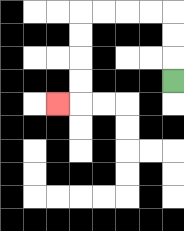{'start': '[7, 3]', 'end': '[2, 4]', 'path_directions': 'U,U,U,L,L,L,L,D,D,D,D,L', 'path_coordinates': '[[7, 3], [7, 2], [7, 1], [7, 0], [6, 0], [5, 0], [4, 0], [3, 0], [3, 1], [3, 2], [3, 3], [3, 4], [2, 4]]'}